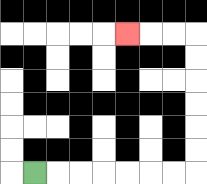{'start': '[1, 7]', 'end': '[5, 1]', 'path_directions': 'R,R,R,R,R,R,R,U,U,U,U,U,U,L,L,L', 'path_coordinates': '[[1, 7], [2, 7], [3, 7], [4, 7], [5, 7], [6, 7], [7, 7], [8, 7], [8, 6], [8, 5], [8, 4], [8, 3], [8, 2], [8, 1], [7, 1], [6, 1], [5, 1]]'}